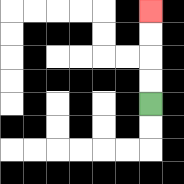{'start': '[6, 4]', 'end': '[6, 0]', 'path_directions': 'U,U,U,U', 'path_coordinates': '[[6, 4], [6, 3], [6, 2], [6, 1], [6, 0]]'}